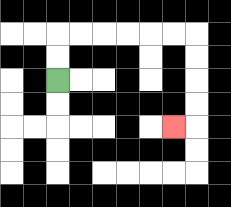{'start': '[2, 3]', 'end': '[7, 5]', 'path_directions': 'U,U,R,R,R,R,R,R,D,D,D,D,L', 'path_coordinates': '[[2, 3], [2, 2], [2, 1], [3, 1], [4, 1], [5, 1], [6, 1], [7, 1], [8, 1], [8, 2], [8, 3], [8, 4], [8, 5], [7, 5]]'}